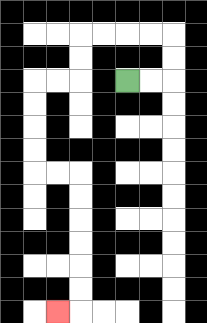{'start': '[5, 3]', 'end': '[2, 13]', 'path_directions': 'R,R,U,U,L,L,L,L,D,D,L,L,D,D,D,D,R,R,D,D,D,D,D,D,L', 'path_coordinates': '[[5, 3], [6, 3], [7, 3], [7, 2], [7, 1], [6, 1], [5, 1], [4, 1], [3, 1], [3, 2], [3, 3], [2, 3], [1, 3], [1, 4], [1, 5], [1, 6], [1, 7], [2, 7], [3, 7], [3, 8], [3, 9], [3, 10], [3, 11], [3, 12], [3, 13], [2, 13]]'}